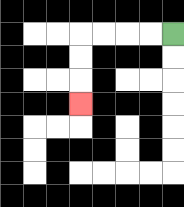{'start': '[7, 1]', 'end': '[3, 4]', 'path_directions': 'L,L,L,L,D,D,D', 'path_coordinates': '[[7, 1], [6, 1], [5, 1], [4, 1], [3, 1], [3, 2], [3, 3], [3, 4]]'}